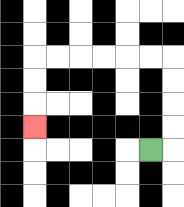{'start': '[6, 6]', 'end': '[1, 5]', 'path_directions': 'R,U,U,U,U,L,L,L,L,L,L,D,D,D', 'path_coordinates': '[[6, 6], [7, 6], [7, 5], [7, 4], [7, 3], [7, 2], [6, 2], [5, 2], [4, 2], [3, 2], [2, 2], [1, 2], [1, 3], [1, 4], [1, 5]]'}